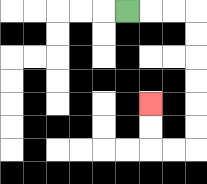{'start': '[5, 0]', 'end': '[6, 4]', 'path_directions': 'R,R,R,D,D,D,D,D,D,L,L,U,U', 'path_coordinates': '[[5, 0], [6, 0], [7, 0], [8, 0], [8, 1], [8, 2], [8, 3], [8, 4], [8, 5], [8, 6], [7, 6], [6, 6], [6, 5], [6, 4]]'}